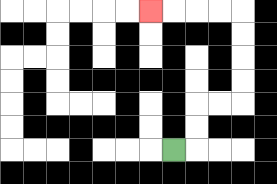{'start': '[7, 6]', 'end': '[6, 0]', 'path_directions': 'R,U,U,R,R,U,U,U,U,L,L,L,L', 'path_coordinates': '[[7, 6], [8, 6], [8, 5], [8, 4], [9, 4], [10, 4], [10, 3], [10, 2], [10, 1], [10, 0], [9, 0], [8, 0], [7, 0], [6, 0]]'}